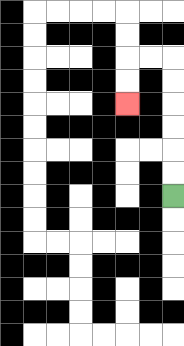{'start': '[7, 8]', 'end': '[5, 4]', 'path_directions': 'U,U,U,U,U,U,L,L,D,D', 'path_coordinates': '[[7, 8], [7, 7], [7, 6], [7, 5], [7, 4], [7, 3], [7, 2], [6, 2], [5, 2], [5, 3], [5, 4]]'}